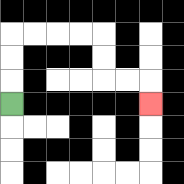{'start': '[0, 4]', 'end': '[6, 4]', 'path_directions': 'U,U,U,R,R,R,R,D,D,R,R,D', 'path_coordinates': '[[0, 4], [0, 3], [0, 2], [0, 1], [1, 1], [2, 1], [3, 1], [4, 1], [4, 2], [4, 3], [5, 3], [6, 3], [6, 4]]'}